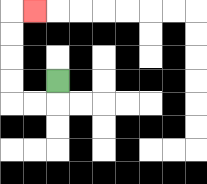{'start': '[2, 3]', 'end': '[1, 0]', 'path_directions': 'D,L,L,U,U,U,U,R', 'path_coordinates': '[[2, 3], [2, 4], [1, 4], [0, 4], [0, 3], [0, 2], [0, 1], [0, 0], [1, 0]]'}